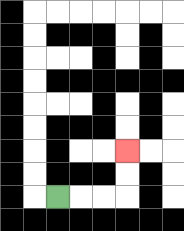{'start': '[2, 8]', 'end': '[5, 6]', 'path_directions': 'R,R,R,U,U', 'path_coordinates': '[[2, 8], [3, 8], [4, 8], [5, 8], [5, 7], [5, 6]]'}